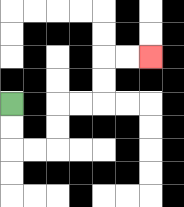{'start': '[0, 4]', 'end': '[6, 2]', 'path_directions': 'D,D,R,R,U,U,R,R,U,U,R,R', 'path_coordinates': '[[0, 4], [0, 5], [0, 6], [1, 6], [2, 6], [2, 5], [2, 4], [3, 4], [4, 4], [4, 3], [4, 2], [5, 2], [6, 2]]'}